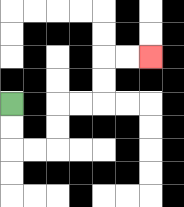{'start': '[0, 4]', 'end': '[6, 2]', 'path_directions': 'D,D,R,R,U,U,R,R,U,U,R,R', 'path_coordinates': '[[0, 4], [0, 5], [0, 6], [1, 6], [2, 6], [2, 5], [2, 4], [3, 4], [4, 4], [4, 3], [4, 2], [5, 2], [6, 2]]'}